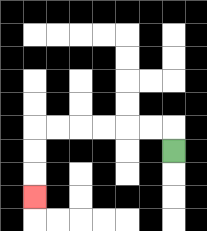{'start': '[7, 6]', 'end': '[1, 8]', 'path_directions': 'U,L,L,L,L,L,L,D,D,D', 'path_coordinates': '[[7, 6], [7, 5], [6, 5], [5, 5], [4, 5], [3, 5], [2, 5], [1, 5], [1, 6], [1, 7], [1, 8]]'}